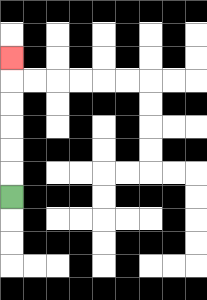{'start': '[0, 8]', 'end': '[0, 2]', 'path_directions': 'U,U,U,U,U,U', 'path_coordinates': '[[0, 8], [0, 7], [0, 6], [0, 5], [0, 4], [0, 3], [0, 2]]'}